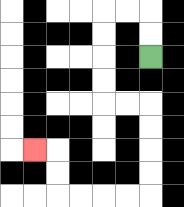{'start': '[6, 2]', 'end': '[1, 6]', 'path_directions': 'U,U,L,L,D,D,D,D,R,R,D,D,D,D,L,L,L,L,U,U,L', 'path_coordinates': '[[6, 2], [6, 1], [6, 0], [5, 0], [4, 0], [4, 1], [4, 2], [4, 3], [4, 4], [5, 4], [6, 4], [6, 5], [6, 6], [6, 7], [6, 8], [5, 8], [4, 8], [3, 8], [2, 8], [2, 7], [2, 6], [1, 6]]'}